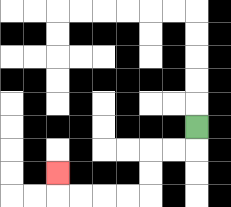{'start': '[8, 5]', 'end': '[2, 7]', 'path_directions': 'D,L,L,D,D,L,L,L,L,U', 'path_coordinates': '[[8, 5], [8, 6], [7, 6], [6, 6], [6, 7], [6, 8], [5, 8], [4, 8], [3, 8], [2, 8], [2, 7]]'}